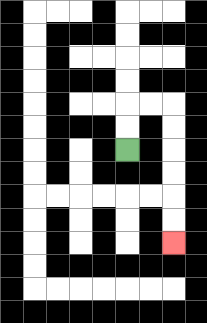{'start': '[5, 6]', 'end': '[7, 10]', 'path_directions': 'U,U,R,R,D,D,D,D,D,D', 'path_coordinates': '[[5, 6], [5, 5], [5, 4], [6, 4], [7, 4], [7, 5], [7, 6], [7, 7], [7, 8], [7, 9], [7, 10]]'}